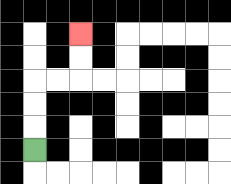{'start': '[1, 6]', 'end': '[3, 1]', 'path_directions': 'U,U,U,R,R,U,U', 'path_coordinates': '[[1, 6], [1, 5], [1, 4], [1, 3], [2, 3], [3, 3], [3, 2], [3, 1]]'}